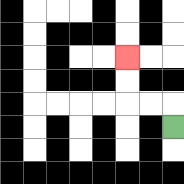{'start': '[7, 5]', 'end': '[5, 2]', 'path_directions': 'U,L,L,U,U', 'path_coordinates': '[[7, 5], [7, 4], [6, 4], [5, 4], [5, 3], [5, 2]]'}